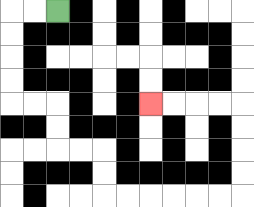{'start': '[2, 0]', 'end': '[6, 4]', 'path_directions': 'L,L,D,D,D,D,R,R,D,D,R,R,D,D,R,R,R,R,R,R,U,U,U,U,L,L,L,L', 'path_coordinates': '[[2, 0], [1, 0], [0, 0], [0, 1], [0, 2], [0, 3], [0, 4], [1, 4], [2, 4], [2, 5], [2, 6], [3, 6], [4, 6], [4, 7], [4, 8], [5, 8], [6, 8], [7, 8], [8, 8], [9, 8], [10, 8], [10, 7], [10, 6], [10, 5], [10, 4], [9, 4], [8, 4], [7, 4], [6, 4]]'}